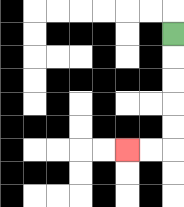{'start': '[7, 1]', 'end': '[5, 6]', 'path_directions': 'D,D,D,D,D,L,L', 'path_coordinates': '[[7, 1], [7, 2], [7, 3], [7, 4], [7, 5], [7, 6], [6, 6], [5, 6]]'}